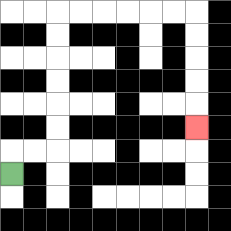{'start': '[0, 7]', 'end': '[8, 5]', 'path_directions': 'U,R,R,U,U,U,U,U,U,R,R,R,R,R,R,D,D,D,D,D', 'path_coordinates': '[[0, 7], [0, 6], [1, 6], [2, 6], [2, 5], [2, 4], [2, 3], [2, 2], [2, 1], [2, 0], [3, 0], [4, 0], [5, 0], [6, 0], [7, 0], [8, 0], [8, 1], [8, 2], [8, 3], [8, 4], [8, 5]]'}